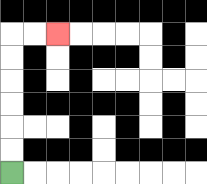{'start': '[0, 7]', 'end': '[2, 1]', 'path_directions': 'U,U,U,U,U,U,R,R', 'path_coordinates': '[[0, 7], [0, 6], [0, 5], [0, 4], [0, 3], [0, 2], [0, 1], [1, 1], [2, 1]]'}